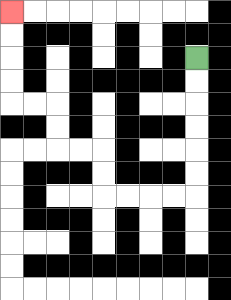{'start': '[8, 2]', 'end': '[0, 0]', 'path_directions': 'D,D,D,D,D,D,L,L,L,L,U,U,L,L,U,U,L,L,U,U,U,U', 'path_coordinates': '[[8, 2], [8, 3], [8, 4], [8, 5], [8, 6], [8, 7], [8, 8], [7, 8], [6, 8], [5, 8], [4, 8], [4, 7], [4, 6], [3, 6], [2, 6], [2, 5], [2, 4], [1, 4], [0, 4], [0, 3], [0, 2], [0, 1], [0, 0]]'}